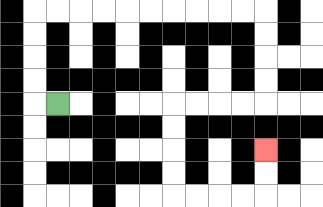{'start': '[2, 4]', 'end': '[11, 6]', 'path_directions': 'L,U,U,U,U,R,R,R,R,R,R,R,R,R,R,D,D,D,D,L,L,L,L,D,D,D,D,R,R,R,R,U,U', 'path_coordinates': '[[2, 4], [1, 4], [1, 3], [1, 2], [1, 1], [1, 0], [2, 0], [3, 0], [4, 0], [5, 0], [6, 0], [7, 0], [8, 0], [9, 0], [10, 0], [11, 0], [11, 1], [11, 2], [11, 3], [11, 4], [10, 4], [9, 4], [8, 4], [7, 4], [7, 5], [7, 6], [7, 7], [7, 8], [8, 8], [9, 8], [10, 8], [11, 8], [11, 7], [11, 6]]'}